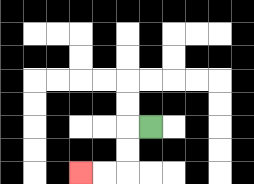{'start': '[6, 5]', 'end': '[3, 7]', 'path_directions': 'L,D,D,L,L', 'path_coordinates': '[[6, 5], [5, 5], [5, 6], [5, 7], [4, 7], [3, 7]]'}